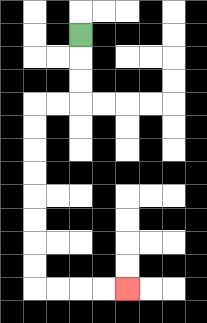{'start': '[3, 1]', 'end': '[5, 12]', 'path_directions': 'D,D,D,L,L,D,D,D,D,D,D,D,D,R,R,R,R', 'path_coordinates': '[[3, 1], [3, 2], [3, 3], [3, 4], [2, 4], [1, 4], [1, 5], [1, 6], [1, 7], [1, 8], [1, 9], [1, 10], [1, 11], [1, 12], [2, 12], [3, 12], [4, 12], [5, 12]]'}